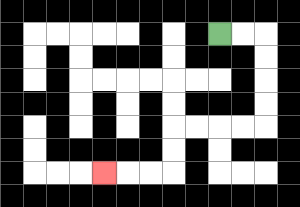{'start': '[9, 1]', 'end': '[4, 7]', 'path_directions': 'R,R,D,D,D,D,L,L,L,L,D,D,L,L,L', 'path_coordinates': '[[9, 1], [10, 1], [11, 1], [11, 2], [11, 3], [11, 4], [11, 5], [10, 5], [9, 5], [8, 5], [7, 5], [7, 6], [7, 7], [6, 7], [5, 7], [4, 7]]'}